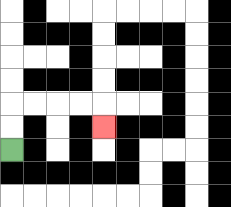{'start': '[0, 6]', 'end': '[4, 5]', 'path_directions': 'U,U,R,R,R,R,D', 'path_coordinates': '[[0, 6], [0, 5], [0, 4], [1, 4], [2, 4], [3, 4], [4, 4], [4, 5]]'}